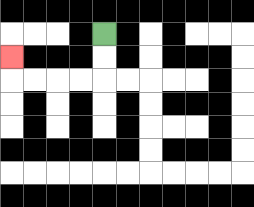{'start': '[4, 1]', 'end': '[0, 2]', 'path_directions': 'D,D,L,L,L,L,U', 'path_coordinates': '[[4, 1], [4, 2], [4, 3], [3, 3], [2, 3], [1, 3], [0, 3], [0, 2]]'}